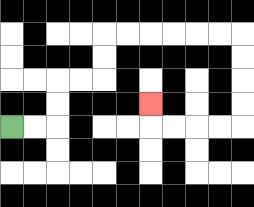{'start': '[0, 5]', 'end': '[6, 4]', 'path_directions': 'R,R,U,U,R,R,U,U,R,R,R,R,R,R,D,D,D,D,L,L,L,L,U', 'path_coordinates': '[[0, 5], [1, 5], [2, 5], [2, 4], [2, 3], [3, 3], [4, 3], [4, 2], [4, 1], [5, 1], [6, 1], [7, 1], [8, 1], [9, 1], [10, 1], [10, 2], [10, 3], [10, 4], [10, 5], [9, 5], [8, 5], [7, 5], [6, 5], [6, 4]]'}